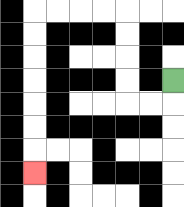{'start': '[7, 3]', 'end': '[1, 7]', 'path_directions': 'D,L,L,U,U,U,U,L,L,L,L,D,D,D,D,D,D,D', 'path_coordinates': '[[7, 3], [7, 4], [6, 4], [5, 4], [5, 3], [5, 2], [5, 1], [5, 0], [4, 0], [3, 0], [2, 0], [1, 0], [1, 1], [1, 2], [1, 3], [1, 4], [1, 5], [1, 6], [1, 7]]'}